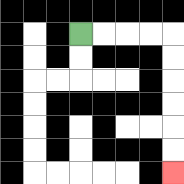{'start': '[3, 1]', 'end': '[7, 7]', 'path_directions': 'R,R,R,R,D,D,D,D,D,D', 'path_coordinates': '[[3, 1], [4, 1], [5, 1], [6, 1], [7, 1], [7, 2], [7, 3], [7, 4], [7, 5], [7, 6], [7, 7]]'}